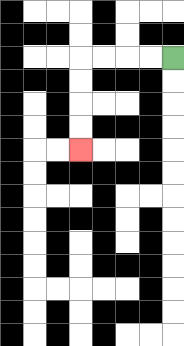{'start': '[7, 2]', 'end': '[3, 6]', 'path_directions': 'L,L,L,L,D,D,D,D', 'path_coordinates': '[[7, 2], [6, 2], [5, 2], [4, 2], [3, 2], [3, 3], [3, 4], [3, 5], [3, 6]]'}